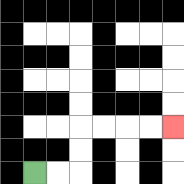{'start': '[1, 7]', 'end': '[7, 5]', 'path_directions': 'R,R,U,U,R,R,R,R', 'path_coordinates': '[[1, 7], [2, 7], [3, 7], [3, 6], [3, 5], [4, 5], [5, 5], [6, 5], [7, 5]]'}